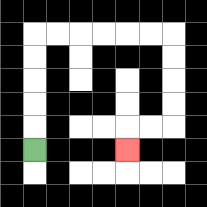{'start': '[1, 6]', 'end': '[5, 6]', 'path_directions': 'U,U,U,U,U,R,R,R,R,R,R,D,D,D,D,L,L,D', 'path_coordinates': '[[1, 6], [1, 5], [1, 4], [1, 3], [1, 2], [1, 1], [2, 1], [3, 1], [4, 1], [5, 1], [6, 1], [7, 1], [7, 2], [7, 3], [7, 4], [7, 5], [6, 5], [5, 5], [5, 6]]'}